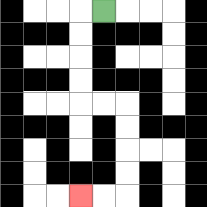{'start': '[4, 0]', 'end': '[3, 8]', 'path_directions': 'L,D,D,D,D,R,R,D,D,D,D,L,L', 'path_coordinates': '[[4, 0], [3, 0], [3, 1], [3, 2], [3, 3], [3, 4], [4, 4], [5, 4], [5, 5], [5, 6], [5, 7], [5, 8], [4, 8], [3, 8]]'}